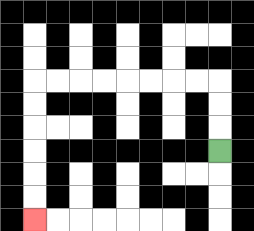{'start': '[9, 6]', 'end': '[1, 9]', 'path_directions': 'U,U,U,L,L,L,L,L,L,L,L,D,D,D,D,D,D', 'path_coordinates': '[[9, 6], [9, 5], [9, 4], [9, 3], [8, 3], [7, 3], [6, 3], [5, 3], [4, 3], [3, 3], [2, 3], [1, 3], [1, 4], [1, 5], [1, 6], [1, 7], [1, 8], [1, 9]]'}